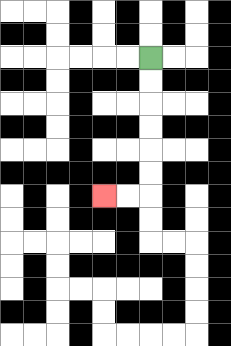{'start': '[6, 2]', 'end': '[4, 8]', 'path_directions': 'D,D,D,D,D,D,L,L', 'path_coordinates': '[[6, 2], [6, 3], [6, 4], [6, 5], [6, 6], [6, 7], [6, 8], [5, 8], [4, 8]]'}